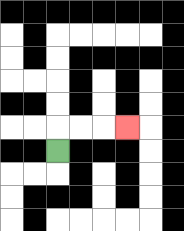{'start': '[2, 6]', 'end': '[5, 5]', 'path_directions': 'U,R,R,R', 'path_coordinates': '[[2, 6], [2, 5], [3, 5], [4, 5], [5, 5]]'}